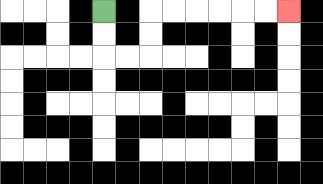{'start': '[4, 0]', 'end': '[12, 0]', 'path_directions': 'D,D,R,R,U,U,R,R,R,R,R,R', 'path_coordinates': '[[4, 0], [4, 1], [4, 2], [5, 2], [6, 2], [6, 1], [6, 0], [7, 0], [8, 0], [9, 0], [10, 0], [11, 0], [12, 0]]'}